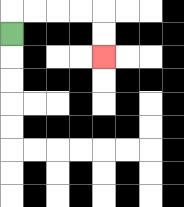{'start': '[0, 1]', 'end': '[4, 2]', 'path_directions': 'U,R,R,R,R,D,D', 'path_coordinates': '[[0, 1], [0, 0], [1, 0], [2, 0], [3, 0], [4, 0], [4, 1], [4, 2]]'}